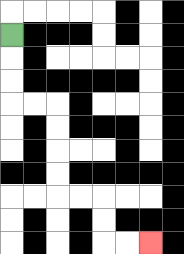{'start': '[0, 1]', 'end': '[6, 10]', 'path_directions': 'D,D,D,R,R,D,D,D,D,R,R,D,D,R,R', 'path_coordinates': '[[0, 1], [0, 2], [0, 3], [0, 4], [1, 4], [2, 4], [2, 5], [2, 6], [2, 7], [2, 8], [3, 8], [4, 8], [4, 9], [4, 10], [5, 10], [6, 10]]'}